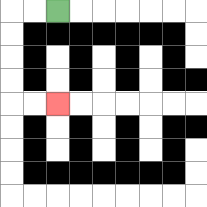{'start': '[2, 0]', 'end': '[2, 4]', 'path_directions': 'L,L,D,D,D,D,R,R', 'path_coordinates': '[[2, 0], [1, 0], [0, 0], [0, 1], [0, 2], [0, 3], [0, 4], [1, 4], [2, 4]]'}